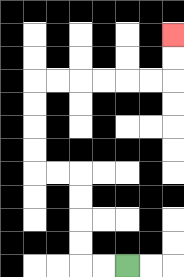{'start': '[5, 11]', 'end': '[7, 1]', 'path_directions': 'L,L,U,U,U,U,L,L,U,U,U,U,R,R,R,R,R,R,U,U', 'path_coordinates': '[[5, 11], [4, 11], [3, 11], [3, 10], [3, 9], [3, 8], [3, 7], [2, 7], [1, 7], [1, 6], [1, 5], [1, 4], [1, 3], [2, 3], [3, 3], [4, 3], [5, 3], [6, 3], [7, 3], [7, 2], [7, 1]]'}